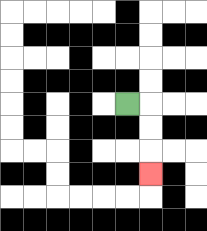{'start': '[5, 4]', 'end': '[6, 7]', 'path_directions': 'R,D,D,D', 'path_coordinates': '[[5, 4], [6, 4], [6, 5], [6, 6], [6, 7]]'}